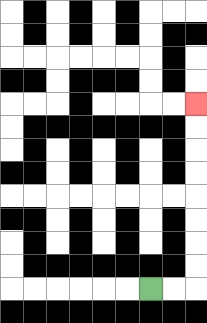{'start': '[6, 12]', 'end': '[8, 4]', 'path_directions': 'R,R,U,U,U,U,U,U,U,U', 'path_coordinates': '[[6, 12], [7, 12], [8, 12], [8, 11], [8, 10], [8, 9], [8, 8], [8, 7], [8, 6], [8, 5], [8, 4]]'}